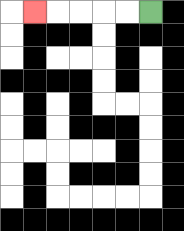{'start': '[6, 0]', 'end': '[1, 0]', 'path_directions': 'L,L,L,L,L', 'path_coordinates': '[[6, 0], [5, 0], [4, 0], [3, 0], [2, 0], [1, 0]]'}